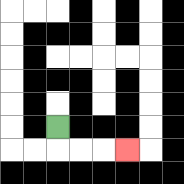{'start': '[2, 5]', 'end': '[5, 6]', 'path_directions': 'D,R,R,R', 'path_coordinates': '[[2, 5], [2, 6], [3, 6], [4, 6], [5, 6]]'}